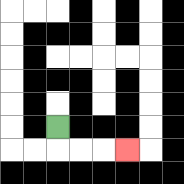{'start': '[2, 5]', 'end': '[5, 6]', 'path_directions': 'D,R,R,R', 'path_coordinates': '[[2, 5], [2, 6], [3, 6], [4, 6], [5, 6]]'}